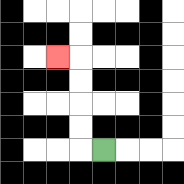{'start': '[4, 6]', 'end': '[2, 2]', 'path_directions': 'L,U,U,U,U,L', 'path_coordinates': '[[4, 6], [3, 6], [3, 5], [3, 4], [3, 3], [3, 2], [2, 2]]'}